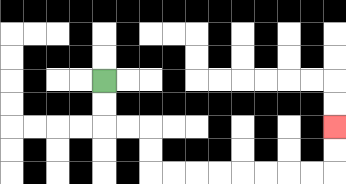{'start': '[4, 3]', 'end': '[14, 5]', 'path_directions': 'D,D,R,R,D,D,R,R,R,R,R,R,R,R,U,U', 'path_coordinates': '[[4, 3], [4, 4], [4, 5], [5, 5], [6, 5], [6, 6], [6, 7], [7, 7], [8, 7], [9, 7], [10, 7], [11, 7], [12, 7], [13, 7], [14, 7], [14, 6], [14, 5]]'}